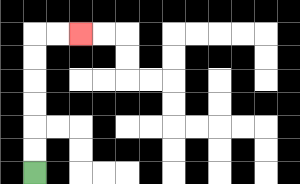{'start': '[1, 7]', 'end': '[3, 1]', 'path_directions': 'U,U,U,U,U,U,R,R', 'path_coordinates': '[[1, 7], [1, 6], [1, 5], [1, 4], [1, 3], [1, 2], [1, 1], [2, 1], [3, 1]]'}